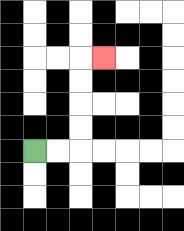{'start': '[1, 6]', 'end': '[4, 2]', 'path_directions': 'R,R,U,U,U,U,R', 'path_coordinates': '[[1, 6], [2, 6], [3, 6], [3, 5], [3, 4], [3, 3], [3, 2], [4, 2]]'}